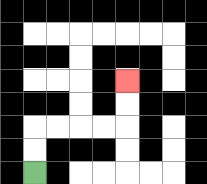{'start': '[1, 7]', 'end': '[5, 3]', 'path_directions': 'U,U,R,R,R,R,U,U', 'path_coordinates': '[[1, 7], [1, 6], [1, 5], [2, 5], [3, 5], [4, 5], [5, 5], [5, 4], [5, 3]]'}